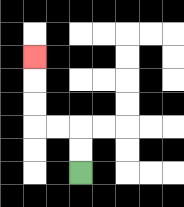{'start': '[3, 7]', 'end': '[1, 2]', 'path_directions': 'U,U,L,L,U,U,U', 'path_coordinates': '[[3, 7], [3, 6], [3, 5], [2, 5], [1, 5], [1, 4], [1, 3], [1, 2]]'}